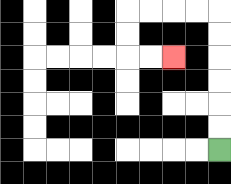{'start': '[9, 6]', 'end': '[7, 2]', 'path_directions': 'U,U,U,U,U,U,L,L,L,L,D,D,R,R', 'path_coordinates': '[[9, 6], [9, 5], [9, 4], [9, 3], [9, 2], [9, 1], [9, 0], [8, 0], [7, 0], [6, 0], [5, 0], [5, 1], [5, 2], [6, 2], [7, 2]]'}